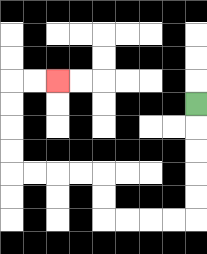{'start': '[8, 4]', 'end': '[2, 3]', 'path_directions': 'D,D,D,D,D,L,L,L,L,U,U,L,L,L,L,U,U,U,U,R,R', 'path_coordinates': '[[8, 4], [8, 5], [8, 6], [8, 7], [8, 8], [8, 9], [7, 9], [6, 9], [5, 9], [4, 9], [4, 8], [4, 7], [3, 7], [2, 7], [1, 7], [0, 7], [0, 6], [0, 5], [0, 4], [0, 3], [1, 3], [2, 3]]'}